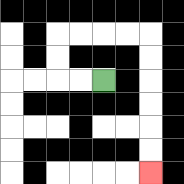{'start': '[4, 3]', 'end': '[6, 7]', 'path_directions': 'L,L,U,U,R,R,R,R,D,D,D,D,D,D', 'path_coordinates': '[[4, 3], [3, 3], [2, 3], [2, 2], [2, 1], [3, 1], [4, 1], [5, 1], [6, 1], [6, 2], [6, 3], [6, 4], [6, 5], [6, 6], [6, 7]]'}